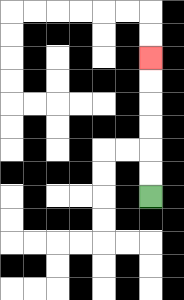{'start': '[6, 8]', 'end': '[6, 2]', 'path_directions': 'U,U,U,U,U,U', 'path_coordinates': '[[6, 8], [6, 7], [6, 6], [6, 5], [6, 4], [6, 3], [6, 2]]'}